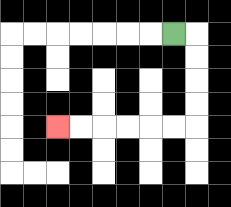{'start': '[7, 1]', 'end': '[2, 5]', 'path_directions': 'R,D,D,D,D,L,L,L,L,L,L', 'path_coordinates': '[[7, 1], [8, 1], [8, 2], [8, 3], [8, 4], [8, 5], [7, 5], [6, 5], [5, 5], [4, 5], [3, 5], [2, 5]]'}